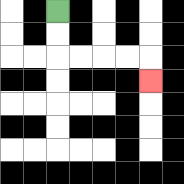{'start': '[2, 0]', 'end': '[6, 3]', 'path_directions': 'D,D,R,R,R,R,D', 'path_coordinates': '[[2, 0], [2, 1], [2, 2], [3, 2], [4, 2], [5, 2], [6, 2], [6, 3]]'}